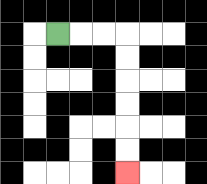{'start': '[2, 1]', 'end': '[5, 7]', 'path_directions': 'R,R,R,D,D,D,D,D,D', 'path_coordinates': '[[2, 1], [3, 1], [4, 1], [5, 1], [5, 2], [5, 3], [5, 4], [5, 5], [5, 6], [5, 7]]'}